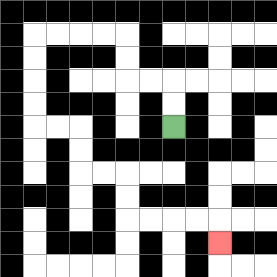{'start': '[7, 5]', 'end': '[9, 10]', 'path_directions': 'U,U,L,L,U,U,L,L,L,L,D,D,D,D,R,R,D,D,R,R,D,D,R,R,R,R,D', 'path_coordinates': '[[7, 5], [7, 4], [7, 3], [6, 3], [5, 3], [5, 2], [5, 1], [4, 1], [3, 1], [2, 1], [1, 1], [1, 2], [1, 3], [1, 4], [1, 5], [2, 5], [3, 5], [3, 6], [3, 7], [4, 7], [5, 7], [5, 8], [5, 9], [6, 9], [7, 9], [8, 9], [9, 9], [9, 10]]'}